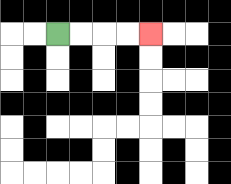{'start': '[2, 1]', 'end': '[6, 1]', 'path_directions': 'R,R,R,R', 'path_coordinates': '[[2, 1], [3, 1], [4, 1], [5, 1], [6, 1]]'}